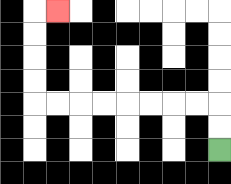{'start': '[9, 6]', 'end': '[2, 0]', 'path_directions': 'U,U,L,L,L,L,L,L,L,L,U,U,U,U,R', 'path_coordinates': '[[9, 6], [9, 5], [9, 4], [8, 4], [7, 4], [6, 4], [5, 4], [4, 4], [3, 4], [2, 4], [1, 4], [1, 3], [1, 2], [1, 1], [1, 0], [2, 0]]'}